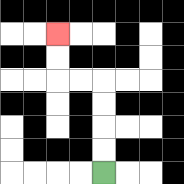{'start': '[4, 7]', 'end': '[2, 1]', 'path_directions': 'U,U,U,U,L,L,U,U', 'path_coordinates': '[[4, 7], [4, 6], [4, 5], [4, 4], [4, 3], [3, 3], [2, 3], [2, 2], [2, 1]]'}